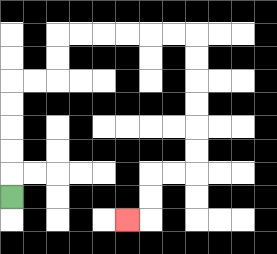{'start': '[0, 8]', 'end': '[5, 9]', 'path_directions': 'U,U,U,U,U,R,R,U,U,R,R,R,R,R,R,D,D,D,D,D,D,L,L,D,D,L', 'path_coordinates': '[[0, 8], [0, 7], [0, 6], [0, 5], [0, 4], [0, 3], [1, 3], [2, 3], [2, 2], [2, 1], [3, 1], [4, 1], [5, 1], [6, 1], [7, 1], [8, 1], [8, 2], [8, 3], [8, 4], [8, 5], [8, 6], [8, 7], [7, 7], [6, 7], [6, 8], [6, 9], [5, 9]]'}